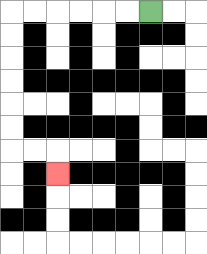{'start': '[6, 0]', 'end': '[2, 7]', 'path_directions': 'L,L,L,L,L,L,D,D,D,D,D,D,R,R,D', 'path_coordinates': '[[6, 0], [5, 0], [4, 0], [3, 0], [2, 0], [1, 0], [0, 0], [0, 1], [0, 2], [0, 3], [0, 4], [0, 5], [0, 6], [1, 6], [2, 6], [2, 7]]'}